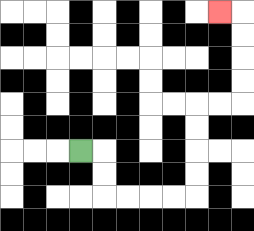{'start': '[3, 6]', 'end': '[9, 0]', 'path_directions': 'R,D,D,R,R,R,R,U,U,U,U,R,R,U,U,U,U,L', 'path_coordinates': '[[3, 6], [4, 6], [4, 7], [4, 8], [5, 8], [6, 8], [7, 8], [8, 8], [8, 7], [8, 6], [8, 5], [8, 4], [9, 4], [10, 4], [10, 3], [10, 2], [10, 1], [10, 0], [9, 0]]'}